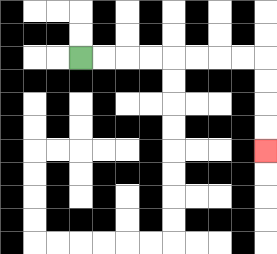{'start': '[3, 2]', 'end': '[11, 6]', 'path_directions': 'R,R,R,R,R,R,R,R,D,D,D,D', 'path_coordinates': '[[3, 2], [4, 2], [5, 2], [6, 2], [7, 2], [8, 2], [9, 2], [10, 2], [11, 2], [11, 3], [11, 4], [11, 5], [11, 6]]'}